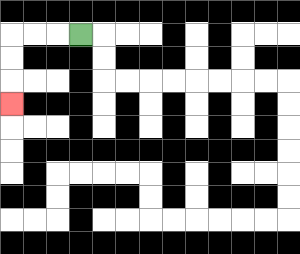{'start': '[3, 1]', 'end': '[0, 4]', 'path_directions': 'L,L,L,D,D,D', 'path_coordinates': '[[3, 1], [2, 1], [1, 1], [0, 1], [0, 2], [0, 3], [0, 4]]'}